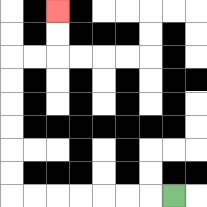{'start': '[7, 8]', 'end': '[2, 0]', 'path_directions': 'L,L,L,L,L,L,L,U,U,U,U,U,U,R,R,U,U', 'path_coordinates': '[[7, 8], [6, 8], [5, 8], [4, 8], [3, 8], [2, 8], [1, 8], [0, 8], [0, 7], [0, 6], [0, 5], [0, 4], [0, 3], [0, 2], [1, 2], [2, 2], [2, 1], [2, 0]]'}